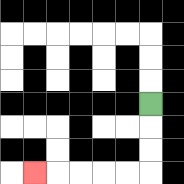{'start': '[6, 4]', 'end': '[1, 7]', 'path_directions': 'D,D,D,L,L,L,L,L', 'path_coordinates': '[[6, 4], [6, 5], [6, 6], [6, 7], [5, 7], [4, 7], [3, 7], [2, 7], [1, 7]]'}